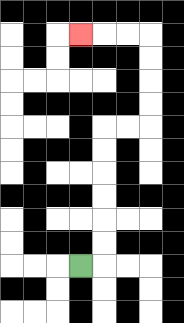{'start': '[3, 11]', 'end': '[3, 1]', 'path_directions': 'R,U,U,U,U,U,U,R,R,U,U,U,U,L,L,L', 'path_coordinates': '[[3, 11], [4, 11], [4, 10], [4, 9], [4, 8], [4, 7], [4, 6], [4, 5], [5, 5], [6, 5], [6, 4], [6, 3], [6, 2], [6, 1], [5, 1], [4, 1], [3, 1]]'}